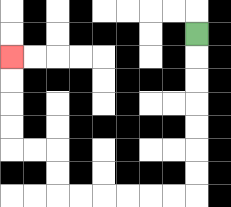{'start': '[8, 1]', 'end': '[0, 2]', 'path_directions': 'D,D,D,D,D,D,D,L,L,L,L,L,L,U,U,L,L,U,U,U,U', 'path_coordinates': '[[8, 1], [8, 2], [8, 3], [8, 4], [8, 5], [8, 6], [8, 7], [8, 8], [7, 8], [6, 8], [5, 8], [4, 8], [3, 8], [2, 8], [2, 7], [2, 6], [1, 6], [0, 6], [0, 5], [0, 4], [0, 3], [0, 2]]'}